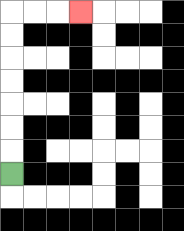{'start': '[0, 7]', 'end': '[3, 0]', 'path_directions': 'U,U,U,U,U,U,U,R,R,R', 'path_coordinates': '[[0, 7], [0, 6], [0, 5], [0, 4], [0, 3], [0, 2], [0, 1], [0, 0], [1, 0], [2, 0], [3, 0]]'}